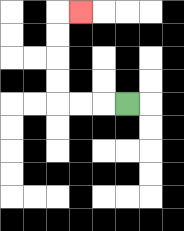{'start': '[5, 4]', 'end': '[3, 0]', 'path_directions': 'L,L,L,U,U,U,U,R', 'path_coordinates': '[[5, 4], [4, 4], [3, 4], [2, 4], [2, 3], [2, 2], [2, 1], [2, 0], [3, 0]]'}